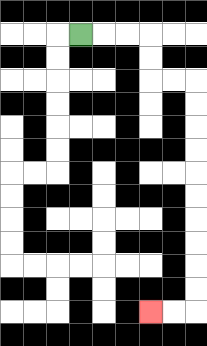{'start': '[3, 1]', 'end': '[6, 13]', 'path_directions': 'R,R,R,D,D,R,R,D,D,D,D,D,D,D,D,D,D,L,L', 'path_coordinates': '[[3, 1], [4, 1], [5, 1], [6, 1], [6, 2], [6, 3], [7, 3], [8, 3], [8, 4], [8, 5], [8, 6], [8, 7], [8, 8], [8, 9], [8, 10], [8, 11], [8, 12], [8, 13], [7, 13], [6, 13]]'}